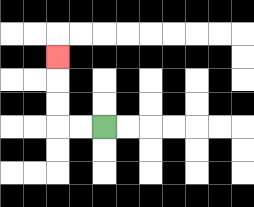{'start': '[4, 5]', 'end': '[2, 2]', 'path_directions': 'L,L,U,U,U', 'path_coordinates': '[[4, 5], [3, 5], [2, 5], [2, 4], [2, 3], [2, 2]]'}